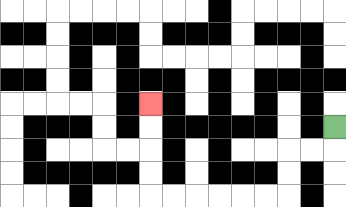{'start': '[14, 5]', 'end': '[6, 4]', 'path_directions': 'D,L,L,D,D,L,L,L,L,L,L,U,U,U,U', 'path_coordinates': '[[14, 5], [14, 6], [13, 6], [12, 6], [12, 7], [12, 8], [11, 8], [10, 8], [9, 8], [8, 8], [7, 8], [6, 8], [6, 7], [6, 6], [6, 5], [6, 4]]'}